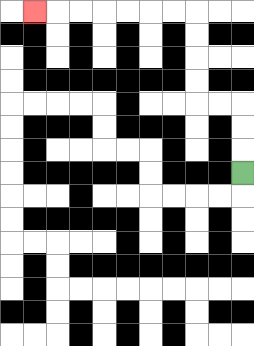{'start': '[10, 7]', 'end': '[1, 0]', 'path_directions': 'U,U,U,L,L,U,U,U,U,L,L,L,L,L,L,L', 'path_coordinates': '[[10, 7], [10, 6], [10, 5], [10, 4], [9, 4], [8, 4], [8, 3], [8, 2], [8, 1], [8, 0], [7, 0], [6, 0], [5, 0], [4, 0], [3, 0], [2, 0], [1, 0]]'}